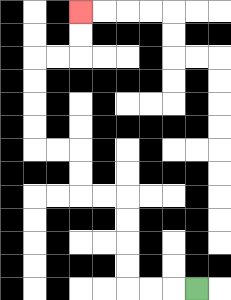{'start': '[8, 12]', 'end': '[3, 0]', 'path_directions': 'L,L,L,U,U,U,U,L,L,U,U,L,L,U,U,U,U,R,R,U,U', 'path_coordinates': '[[8, 12], [7, 12], [6, 12], [5, 12], [5, 11], [5, 10], [5, 9], [5, 8], [4, 8], [3, 8], [3, 7], [3, 6], [2, 6], [1, 6], [1, 5], [1, 4], [1, 3], [1, 2], [2, 2], [3, 2], [3, 1], [3, 0]]'}